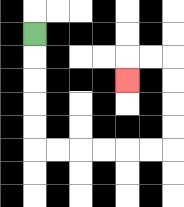{'start': '[1, 1]', 'end': '[5, 3]', 'path_directions': 'D,D,D,D,D,R,R,R,R,R,R,U,U,U,U,L,L,D', 'path_coordinates': '[[1, 1], [1, 2], [1, 3], [1, 4], [1, 5], [1, 6], [2, 6], [3, 6], [4, 6], [5, 6], [6, 6], [7, 6], [7, 5], [7, 4], [7, 3], [7, 2], [6, 2], [5, 2], [5, 3]]'}